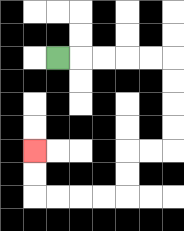{'start': '[2, 2]', 'end': '[1, 6]', 'path_directions': 'R,R,R,R,R,D,D,D,D,L,L,D,D,L,L,L,L,U,U', 'path_coordinates': '[[2, 2], [3, 2], [4, 2], [5, 2], [6, 2], [7, 2], [7, 3], [7, 4], [7, 5], [7, 6], [6, 6], [5, 6], [5, 7], [5, 8], [4, 8], [3, 8], [2, 8], [1, 8], [1, 7], [1, 6]]'}